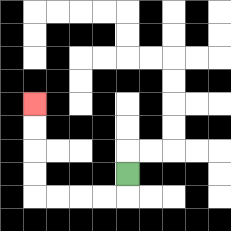{'start': '[5, 7]', 'end': '[1, 4]', 'path_directions': 'D,L,L,L,L,U,U,U,U', 'path_coordinates': '[[5, 7], [5, 8], [4, 8], [3, 8], [2, 8], [1, 8], [1, 7], [1, 6], [1, 5], [1, 4]]'}